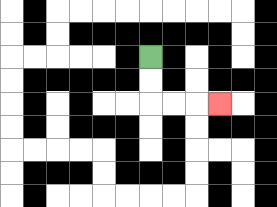{'start': '[6, 2]', 'end': '[9, 4]', 'path_directions': 'D,D,R,R,R', 'path_coordinates': '[[6, 2], [6, 3], [6, 4], [7, 4], [8, 4], [9, 4]]'}